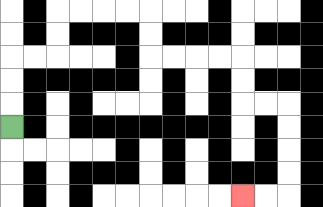{'start': '[0, 5]', 'end': '[10, 8]', 'path_directions': 'U,U,U,R,R,U,U,R,R,R,R,D,D,R,R,R,R,D,D,R,R,D,D,D,D,L,L', 'path_coordinates': '[[0, 5], [0, 4], [0, 3], [0, 2], [1, 2], [2, 2], [2, 1], [2, 0], [3, 0], [4, 0], [5, 0], [6, 0], [6, 1], [6, 2], [7, 2], [8, 2], [9, 2], [10, 2], [10, 3], [10, 4], [11, 4], [12, 4], [12, 5], [12, 6], [12, 7], [12, 8], [11, 8], [10, 8]]'}